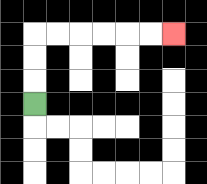{'start': '[1, 4]', 'end': '[7, 1]', 'path_directions': 'U,U,U,R,R,R,R,R,R', 'path_coordinates': '[[1, 4], [1, 3], [1, 2], [1, 1], [2, 1], [3, 1], [4, 1], [5, 1], [6, 1], [7, 1]]'}